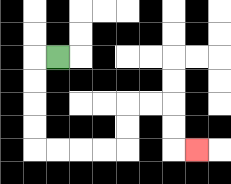{'start': '[2, 2]', 'end': '[8, 6]', 'path_directions': 'L,D,D,D,D,R,R,R,R,U,U,R,R,D,D,R', 'path_coordinates': '[[2, 2], [1, 2], [1, 3], [1, 4], [1, 5], [1, 6], [2, 6], [3, 6], [4, 6], [5, 6], [5, 5], [5, 4], [6, 4], [7, 4], [7, 5], [7, 6], [8, 6]]'}